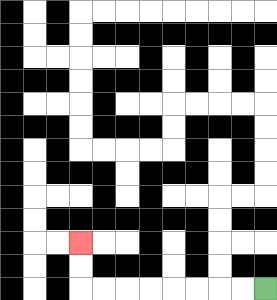{'start': '[11, 12]', 'end': '[3, 10]', 'path_directions': 'L,L,L,L,L,L,L,L,U,U', 'path_coordinates': '[[11, 12], [10, 12], [9, 12], [8, 12], [7, 12], [6, 12], [5, 12], [4, 12], [3, 12], [3, 11], [3, 10]]'}